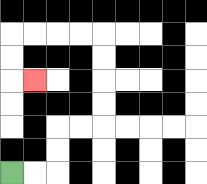{'start': '[0, 7]', 'end': '[1, 3]', 'path_directions': 'R,R,U,U,R,R,U,U,U,U,L,L,L,L,D,D,R', 'path_coordinates': '[[0, 7], [1, 7], [2, 7], [2, 6], [2, 5], [3, 5], [4, 5], [4, 4], [4, 3], [4, 2], [4, 1], [3, 1], [2, 1], [1, 1], [0, 1], [0, 2], [0, 3], [1, 3]]'}